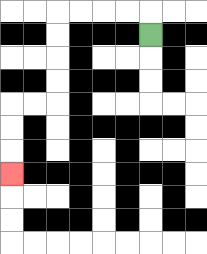{'start': '[6, 1]', 'end': '[0, 7]', 'path_directions': 'U,L,L,L,L,D,D,D,D,L,L,D,D,D', 'path_coordinates': '[[6, 1], [6, 0], [5, 0], [4, 0], [3, 0], [2, 0], [2, 1], [2, 2], [2, 3], [2, 4], [1, 4], [0, 4], [0, 5], [0, 6], [0, 7]]'}